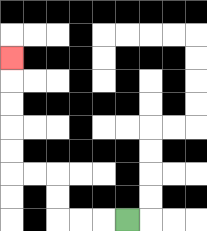{'start': '[5, 9]', 'end': '[0, 2]', 'path_directions': 'L,L,L,U,U,L,L,U,U,U,U,U', 'path_coordinates': '[[5, 9], [4, 9], [3, 9], [2, 9], [2, 8], [2, 7], [1, 7], [0, 7], [0, 6], [0, 5], [0, 4], [0, 3], [0, 2]]'}